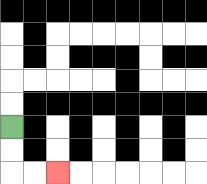{'start': '[0, 5]', 'end': '[2, 7]', 'path_directions': 'D,D,R,R', 'path_coordinates': '[[0, 5], [0, 6], [0, 7], [1, 7], [2, 7]]'}